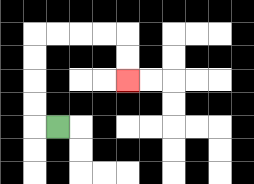{'start': '[2, 5]', 'end': '[5, 3]', 'path_directions': 'L,U,U,U,U,R,R,R,R,D,D', 'path_coordinates': '[[2, 5], [1, 5], [1, 4], [1, 3], [1, 2], [1, 1], [2, 1], [3, 1], [4, 1], [5, 1], [5, 2], [5, 3]]'}